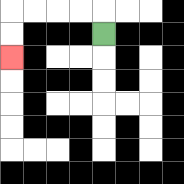{'start': '[4, 1]', 'end': '[0, 2]', 'path_directions': 'U,L,L,L,L,D,D', 'path_coordinates': '[[4, 1], [4, 0], [3, 0], [2, 0], [1, 0], [0, 0], [0, 1], [0, 2]]'}